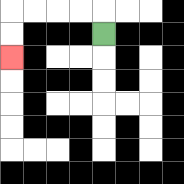{'start': '[4, 1]', 'end': '[0, 2]', 'path_directions': 'U,L,L,L,L,D,D', 'path_coordinates': '[[4, 1], [4, 0], [3, 0], [2, 0], [1, 0], [0, 0], [0, 1], [0, 2]]'}